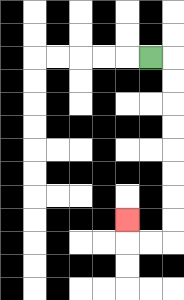{'start': '[6, 2]', 'end': '[5, 9]', 'path_directions': 'R,D,D,D,D,D,D,D,D,L,L,U', 'path_coordinates': '[[6, 2], [7, 2], [7, 3], [7, 4], [7, 5], [7, 6], [7, 7], [7, 8], [7, 9], [7, 10], [6, 10], [5, 10], [5, 9]]'}